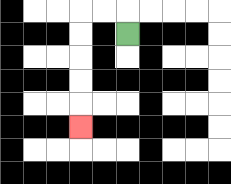{'start': '[5, 1]', 'end': '[3, 5]', 'path_directions': 'U,L,L,D,D,D,D,D', 'path_coordinates': '[[5, 1], [5, 0], [4, 0], [3, 0], [3, 1], [3, 2], [3, 3], [3, 4], [3, 5]]'}